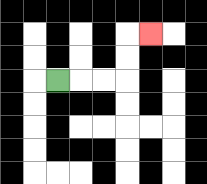{'start': '[2, 3]', 'end': '[6, 1]', 'path_directions': 'R,R,R,U,U,R', 'path_coordinates': '[[2, 3], [3, 3], [4, 3], [5, 3], [5, 2], [5, 1], [6, 1]]'}